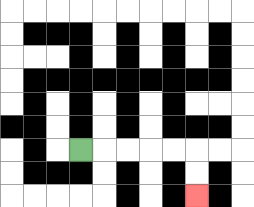{'start': '[3, 6]', 'end': '[8, 8]', 'path_directions': 'R,R,R,R,R,D,D', 'path_coordinates': '[[3, 6], [4, 6], [5, 6], [6, 6], [7, 6], [8, 6], [8, 7], [8, 8]]'}